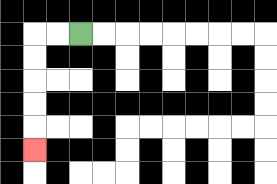{'start': '[3, 1]', 'end': '[1, 6]', 'path_directions': 'L,L,D,D,D,D,D', 'path_coordinates': '[[3, 1], [2, 1], [1, 1], [1, 2], [1, 3], [1, 4], [1, 5], [1, 6]]'}